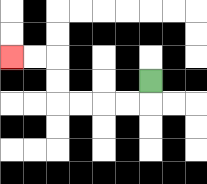{'start': '[6, 3]', 'end': '[0, 2]', 'path_directions': 'D,L,L,L,L,U,U,L,L', 'path_coordinates': '[[6, 3], [6, 4], [5, 4], [4, 4], [3, 4], [2, 4], [2, 3], [2, 2], [1, 2], [0, 2]]'}